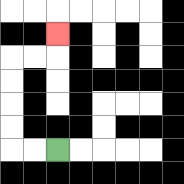{'start': '[2, 6]', 'end': '[2, 1]', 'path_directions': 'L,L,U,U,U,U,R,R,U', 'path_coordinates': '[[2, 6], [1, 6], [0, 6], [0, 5], [0, 4], [0, 3], [0, 2], [1, 2], [2, 2], [2, 1]]'}